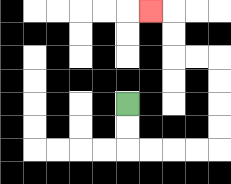{'start': '[5, 4]', 'end': '[6, 0]', 'path_directions': 'D,D,R,R,R,R,U,U,U,U,L,L,U,U,L', 'path_coordinates': '[[5, 4], [5, 5], [5, 6], [6, 6], [7, 6], [8, 6], [9, 6], [9, 5], [9, 4], [9, 3], [9, 2], [8, 2], [7, 2], [7, 1], [7, 0], [6, 0]]'}